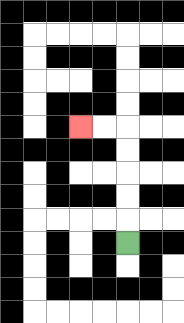{'start': '[5, 10]', 'end': '[3, 5]', 'path_directions': 'U,U,U,U,U,L,L', 'path_coordinates': '[[5, 10], [5, 9], [5, 8], [5, 7], [5, 6], [5, 5], [4, 5], [3, 5]]'}